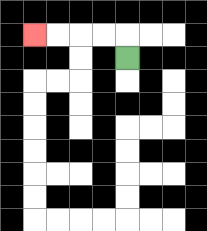{'start': '[5, 2]', 'end': '[1, 1]', 'path_directions': 'U,L,L,L,L', 'path_coordinates': '[[5, 2], [5, 1], [4, 1], [3, 1], [2, 1], [1, 1]]'}